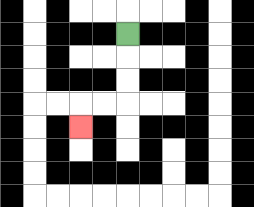{'start': '[5, 1]', 'end': '[3, 5]', 'path_directions': 'D,D,D,L,L,D', 'path_coordinates': '[[5, 1], [5, 2], [5, 3], [5, 4], [4, 4], [3, 4], [3, 5]]'}